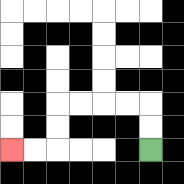{'start': '[6, 6]', 'end': '[0, 6]', 'path_directions': 'U,U,L,L,L,L,D,D,L,L', 'path_coordinates': '[[6, 6], [6, 5], [6, 4], [5, 4], [4, 4], [3, 4], [2, 4], [2, 5], [2, 6], [1, 6], [0, 6]]'}